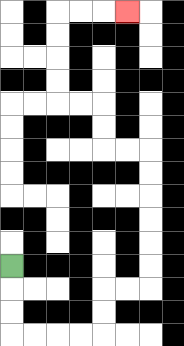{'start': '[0, 11]', 'end': '[5, 0]', 'path_directions': 'D,D,D,R,R,R,R,U,U,R,R,U,U,U,U,U,U,L,L,U,U,L,L,U,U,U,U,R,R,R', 'path_coordinates': '[[0, 11], [0, 12], [0, 13], [0, 14], [1, 14], [2, 14], [3, 14], [4, 14], [4, 13], [4, 12], [5, 12], [6, 12], [6, 11], [6, 10], [6, 9], [6, 8], [6, 7], [6, 6], [5, 6], [4, 6], [4, 5], [4, 4], [3, 4], [2, 4], [2, 3], [2, 2], [2, 1], [2, 0], [3, 0], [4, 0], [5, 0]]'}